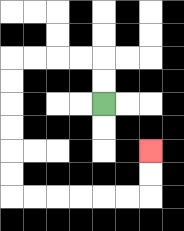{'start': '[4, 4]', 'end': '[6, 6]', 'path_directions': 'U,U,L,L,L,L,D,D,D,D,D,D,R,R,R,R,R,R,U,U', 'path_coordinates': '[[4, 4], [4, 3], [4, 2], [3, 2], [2, 2], [1, 2], [0, 2], [0, 3], [0, 4], [0, 5], [0, 6], [0, 7], [0, 8], [1, 8], [2, 8], [3, 8], [4, 8], [5, 8], [6, 8], [6, 7], [6, 6]]'}